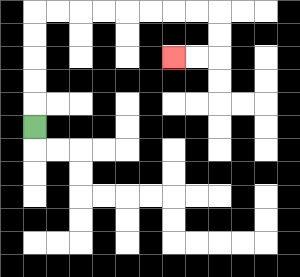{'start': '[1, 5]', 'end': '[7, 2]', 'path_directions': 'U,U,U,U,U,R,R,R,R,R,R,R,R,D,D,L,L', 'path_coordinates': '[[1, 5], [1, 4], [1, 3], [1, 2], [1, 1], [1, 0], [2, 0], [3, 0], [4, 0], [5, 0], [6, 0], [7, 0], [8, 0], [9, 0], [9, 1], [9, 2], [8, 2], [7, 2]]'}